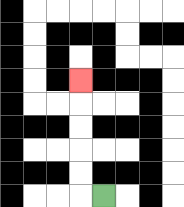{'start': '[4, 8]', 'end': '[3, 3]', 'path_directions': 'L,U,U,U,U,U', 'path_coordinates': '[[4, 8], [3, 8], [3, 7], [3, 6], [3, 5], [3, 4], [3, 3]]'}